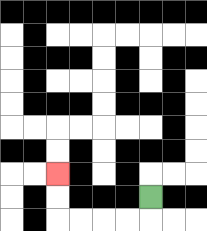{'start': '[6, 8]', 'end': '[2, 7]', 'path_directions': 'D,L,L,L,L,U,U', 'path_coordinates': '[[6, 8], [6, 9], [5, 9], [4, 9], [3, 9], [2, 9], [2, 8], [2, 7]]'}